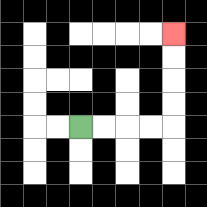{'start': '[3, 5]', 'end': '[7, 1]', 'path_directions': 'R,R,R,R,U,U,U,U', 'path_coordinates': '[[3, 5], [4, 5], [5, 5], [6, 5], [7, 5], [7, 4], [7, 3], [7, 2], [7, 1]]'}